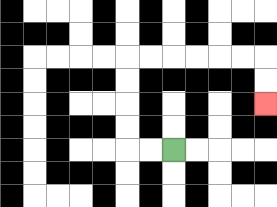{'start': '[7, 6]', 'end': '[11, 4]', 'path_directions': 'L,L,U,U,U,U,R,R,R,R,R,R,D,D', 'path_coordinates': '[[7, 6], [6, 6], [5, 6], [5, 5], [5, 4], [5, 3], [5, 2], [6, 2], [7, 2], [8, 2], [9, 2], [10, 2], [11, 2], [11, 3], [11, 4]]'}